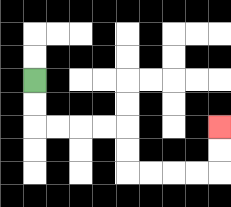{'start': '[1, 3]', 'end': '[9, 5]', 'path_directions': 'D,D,R,R,R,R,D,D,R,R,R,R,U,U', 'path_coordinates': '[[1, 3], [1, 4], [1, 5], [2, 5], [3, 5], [4, 5], [5, 5], [5, 6], [5, 7], [6, 7], [7, 7], [8, 7], [9, 7], [9, 6], [9, 5]]'}